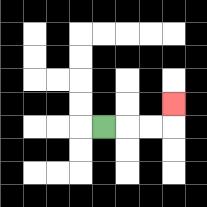{'start': '[4, 5]', 'end': '[7, 4]', 'path_directions': 'R,R,R,U', 'path_coordinates': '[[4, 5], [5, 5], [6, 5], [7, 5], [7, 4]]'}